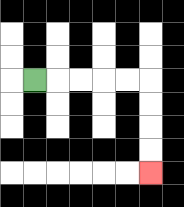{'start': '[1, 3]', 'end': '[6, 7]', 'path_directions': 'R,R,R,R,R,D,D,D,D', 'path_coordinates': '[[1, 3], [2, 3], [3, 3], [4, 3], [5, 3], [6, 3], [6, 4], [6, 5], [6, 6], [6, 7]]'}